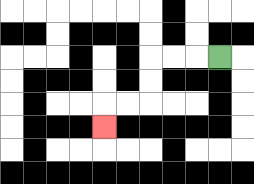{'start': '[9, 2]', 'end': '[4, 5]', 'path_directions': 'L,L,L,D,D,L,L,D', 'path_coordinates': '[[9, 2], [8, 2], [7, 2], [6, 2], [6, 3], [6, 4], [5, 4], [4, 4], [4, 5]]'}